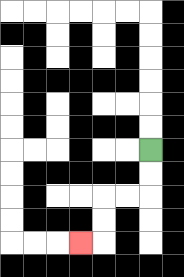{'start': '[6, 6]', 'end': '[3, 10]', 'path_directions': 'D,D,L,L,D,D,L', 'path_coordinates': '[[6, 6], [6, 7], [6, 8], [5, 8], [4, 8], [4, 9], [4, 10], [3, 10]]'}